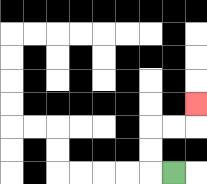{'start': '[7, 7]', 'end': '[8, 4]', 'path_directions': 'L,U,U,R,R,U', 'path_coordinates': '[[7, 7], [6, 7], [6, 6], [6, 5], [7, 5], [8, 5], [8, 4]]'}